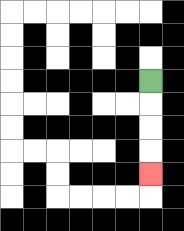{'start': '[6, 3]', 'end': '[6, 7]', 'path_directions': 'D,D,D,D', 'path_coordinates': '[[6, 3], [6, 4], [6, 5], [6, 6], [6, 7]]'}